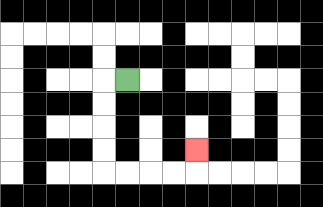{'start': '[5, 3]', 'end': '[8, 6]', 'path_directions': 'L,D,D,D,D,R,R,R,R,U', 'path_coordinates': '[[5, 3], [4, 3], [4, 4], [4, 5], [4, 6], [4, 7], [5, 7], [6, 7], [7, 7], [8, 7], [8, 6]]'}